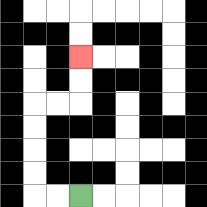{'start': '[3, 8]', 'end': '[3, 2]', 'path_directions': 'L,L,U,U,U,U,R,R,U,U', 'path_coordinates': '[[3, 8], [2, 8], [1, 8], [1, 7], [1, 6], [1, 5], [1, 4], [2, 4], [3, 4], [3, 3], [3, 2]]'}